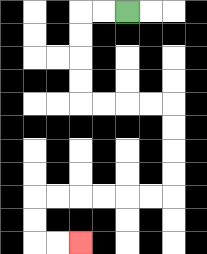{'start': '[5, 0]', 'end': '[3, 10]', 'path_directions': 'L,L,D,D,D,D,R,R,R,R,D,D,D,D,L,L,L,L,L,L,D,D,R,R', 'path_coordinates': '[[5, 0], [4, 0], [3, 0], [3, 1], [3, 2], [3, 3], [3, 4], [4, 4], [5, 4], [6, 4], [7, 4], [7, 5], [7, 6], [7, 7], [7, 8], [6, 8], [5, 8], [4, 8], [3, 8], [2, 8], [1, 8], [1, 9], [1, 10], [2, 10], [3, 10]]'}